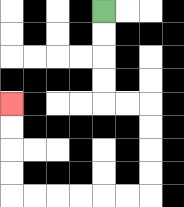{'start': '[4, 0]', 'end': '[0, 4]', 'path_directions': 'D,D,D,D,R,R,D,D,D,D,L,L,L,L,L,L,U,U,U,U', 'path_coordinates': '[[4, 0], [4, 1], [4, 2], [4, 3], [4, 4], [5, 4], [6, 4], [6, 5], [6, 6], [6, 7], [6, 8], [5, 8], [4, 8], [3, 8], [2, 8], [1, 8], [0, 8], [0, 7], [0, 6], [0, 5], [0, 4]]'}